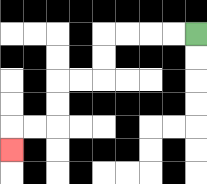{'start': '[8, 1]', 'end': '[0, 6]', 'path_directions': 'L,L,L,L,D,D,L,L,D,D,L,L,D', 'path_coordinates': '[[8, 1], [7, 1], [6, 1], [5, 1], [4, 1], [4, 2], [4, 3], [3, 3], [2, 3], [2, 4], [2, 5], [1, 5], [0, 5], [0, 6]]'}